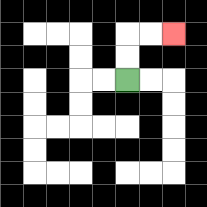{'start': '[5, 3]', 'end': '[7, 1]', 'path_directions': 'U,U,R,R', 'path_coordinates': '[[5, 3], [5, 2], [5, 1], [6, 1], [7, 1]]'}